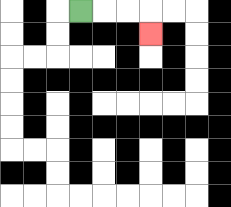{'start': '[3, 0]', 'end': '[6, 1]', 'path_directions': 'R,R,R,D', 'path_coordinates': '[[3, 0], [4, 0], [5, 0], [6, 0], [6, 1]]'}